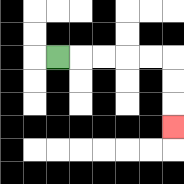{'start': '[2, 2]', 'end': '[7, 5]', 'path_directions': 'R,R,R,R,R,D,D,D', 'path_coordinates': '[[2, 2], [3, 2], [4, 2], [5, 2], [6, 2], [7, 2], [7, 3], [7, 4], [7, 5]]'}